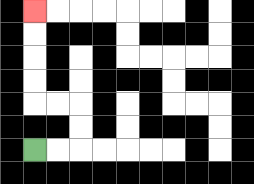{'start': '[1, 6]', 'end': '[1, 0]', 'path_directions': 'R,R,U,U,L,L,U,U,U,U', 'path_coordinates': '[[1, 6], [2, 6], [3, 6], [3, 5], [3, 4], [2, 4], [1, 4], [1, 3], [1, 2], [1, 1], [1, 0]]'}